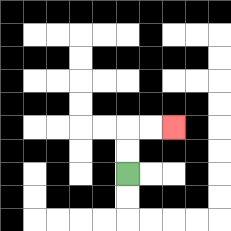{'start': '[5, 7]', 'end': '[7, 5]', 'path_directions': 'U,U,R,R', 'path_coordinates': '[[5, 7], [5, 6], [5, 5], [6, 5], [7, 5]]'}